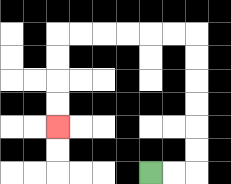{'start': '[6, 7]', 'end': '[2, 5]', 'path_directions': 'R,R,U,U,U,U,U,U,L,L,L,L,L,L,D,D,D,D', 'path_coordinates': '[[6, 7], [7, 7], [8, 7], [8, 6], [8, 5], [8, 4], [8, 3], [8, 2], [8, 1], [7, 1], [6, 1], [5, 1], [4, 1], [3, 1], [2, 1], [2, 2], [2, 3], [2, 4], [2, 5]]'}